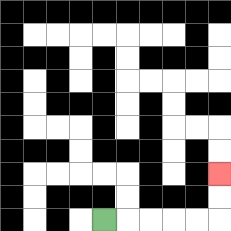{'start': '[4, 9]', 'end': '[9, 7]', 'path_directions': 'R,R,R,R,R,U,U', 'path_coordinates': '[[4, 9], [5, 9], [6, 9], [7, 9], [8, 9], [9, 9], [9, 8], [9, 7]]'}